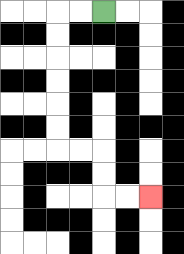{'start': '[4, 0]', 'end': '[6, 8]', 'path_directions': 'L,L,D,D,D,D,D,D,R,R,D,D,R,R', 'path_coordinates': '[[4, 0], [3, 0], [2, 0], [2, 1], [2, 2], [2, 3], [2, 4], [2, 5], [2, 6], [3, 6], [4, 6], [4, 7], [4, 8], [5, 8], [6, 8]]'}